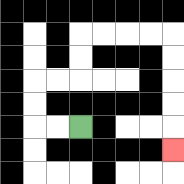{'start': '[3, 5]', 'end': '[7, 6]', 'path_directions': 'L,L,U,U,R,R,U,U,R,R,R,R,D,D,D,D,D', 'path_coordinates': '[[3, 5], [2, 5], [1, 5], [1, 4], [1, 3], [2, 3], [3, 3], [3, 2], [3, 1], [4, 1], [5, 1], [6, 1], [7, 1], [7, 2], [7, 3], [7, 4], [7, 5], [7, 6]]'}